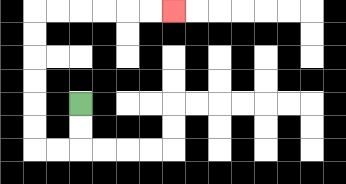{'start': '[3, 4]', 'end': '[7, 0]', 'path_directions': 'D,D,L,L,U,U,U,U,U,U,R,R,R,R,R,R', 'path_coordinates': '[[3, 4], [3, 5], [3, 6], [2, 6], [1, 6], [1, 5], [1, 4], [1, 3], [1, 2], [1, 1], [1, 0], [2, 0], [3, 0], [4, 0], [5, 0], [6, 0], [7, 0]]'}